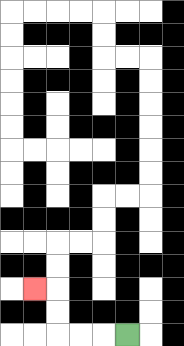{'start': '[5, 14]', 'end': '[1, 12]', 'path_directions': 'L,L,L,U,U,L', 'path_coordinates': '[[5, 14], [4, 14], [3, 14], [2, 14], [2, 13], [2, 12], [1, 12]]'}